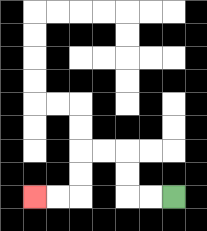{'start': '[7, 8]', 'end': '[1, 8]', 'path_directions': 'L,L,U,U,L,L,D,D,L,L', 'path_coordinates': '[[7, 8], [6, 8], [5, 8], [5, 7], [5, 6], [4, 6], [3, 6], [3, 7], [3, 8], [2, 8], [1, 8]]'}